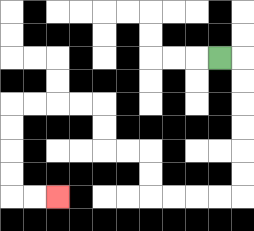{'start': '[9, 2]', 'end': '[2, 8]', 'path_directions': 'R,D,D,D,D,D,D,L,L,L,L,U,U,L,L,U,U,L,L,L,L,D,D,D,D,R,R', 'path_coordinates': '[[9, 2], [10, 2], [10, 3], [10, 4], [10, 5], [10, 6], [10, 7], [10, 8], [9, 8], [8, 8], [7, 8], [6, 8], [6, 7], [6, 6], [5, 6], [4, 6], [4, 5], [4, 4], [3, 4], [2, 4], [1, 4], [0, 4], [0, 5], [0, 6], [0, 7], [0, 8], [1, 8], [2, 8]]'}